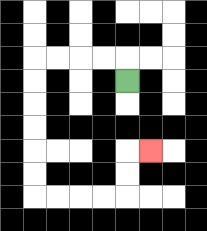{'start': '[5, 3]', 'end': '[6, 6]', 'path_directions': 'U,L,L,L,L,D,D,D,D,D,D,R,R,R,R,U,U,R', 'path_coordinates': '[[5, 3], [5, 2], [4, 2], [3, 2], [2, 2], [1, 2], [1, 3], [1, 4], [1, 5], [1, 6], [1, 7], [1, 8], [2, 8], [3, 8], [4, 8], [5, 8], [5, 7], [5, 6], [6, 6]]'}